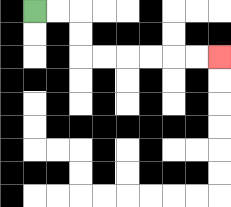{'start': '[1, 0]', 'end': '[9, 2]', 'path_directions': 'R,R,D,D,R,R,R,R,R,R', 'path_coordinates': '[[1, 0], [2, 0], [3, 0], [3, 1], [3, 2], [4, 2], [5, 2], [6, 2], [7, 2], [8, 2], [9, 2]]'}